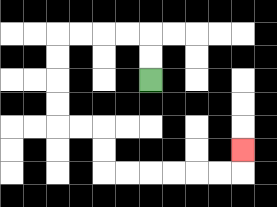{'start': '[6, 3]', 'end': '[10, 6]', 'path_directions': 'U,U,L,L,L,L,D,D,D,D,R,R,D,D,R,R,R,R,R,R,U', 'path_coordinates': '[[6, 3], [6, 2], [6, 1], [5, 1], [4, 1], [3, 1], [2, 1], [2, 2], [2, 3], [2, 4], [2, 5], [3, 5], [4, 5], [4, 6], [4, 7], [5, 7], [6, 7], [7, 7], [8, 7], [9, 7], [10, 7], [10, 6]]'}